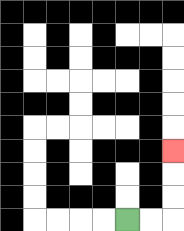{'start': '[5, 9]', 'end': '[7, 6]', 'path_directions': 'R,R,U,U,U', 'path_coordinates': '[[5, 9], [6, 9], [7, 9], [7, 8], [7, 7], [7, 6]]'}